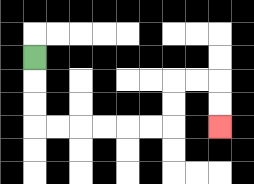{'start': '[1, 2]', 'end': '[9, 5]', 'path_directions': 'D,D,D,R,R,R,R,R,R,U,U,R,R,D,D', 'path_coordinates': '[[1, 2], [1, 3], [1, 4], [1, 5], [2, 5], [3, 5], [4, 5], [5, 5], [6, 5], [7, 5], [7, 4], [7, 3], [8, 3], [9, 3], [9, 4], [9, 5]]'}